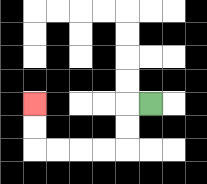{'start': '[6, 4]', 'end': '[1, 4]', 'path_directions': 'L,D,D,L,L,L,L,U,U', 'path_coordinates': '[[6, 4], [5, 4], [5, 5], [5, 6], [4, 6], [3, 6], [2, 6], [1, 6], [1, 5], [1, 4]]'}